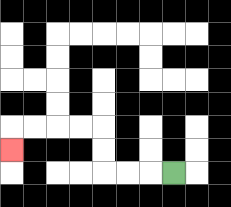{'start': '[7, 7]', 'end': '[0, 6]', 'path_directions': 'L,L,L,U,U,L,L,L,L,D', 'path_coordinates': '[[7, 7], [6, 7], [5, 7], [4, 7], [4, 6], [4, 5], [3, 5], [2, 5], [1, 5], [0, 5], [0, 6]]'}